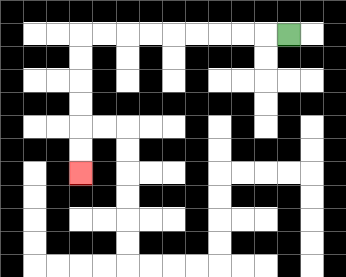{'start': '[12, 1]', 'end': '[3, 7]', 'path_directions': 'L,L,L,L,L,L,L,L,L,D,D,D,D,D,D', 'path_coordinates': '[[12, 1], [11, 1], [10, 1], [9, 1], [8, 1], [7, 1], [6, 1], [5, 1], [4, 1], [3, 1], [3, 2], [3, 3], [3, 4], [3, 5], [3, 6], [3, 7]]'}